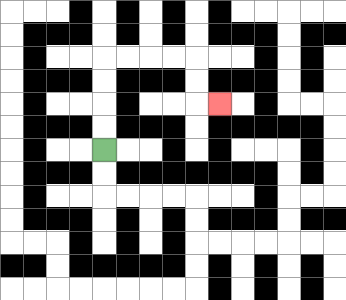{'start': '[4, 6]', 'end': '[9, 4]', 'path_directions': 'U,U,U,U,R,R,R,R,D,D,R', 'path_coordinates': '[[4, 6], [4, 5], [4, 4], [4, 3], [4, 2], [5, 2], [6, 2], [7, 2], [8, 2], [8, 3], [8, 4], [9, 4]]'}